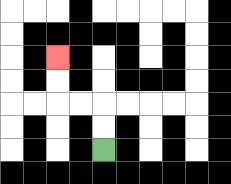{'start': '[4, 6]', 'end': '[2, 2]', 'path_directions': 'U,U,L,L,U,U', 'path_coordinates': '[[4, 6], [4, 5], [4, 4], [3, 4], [2, 4], [2, 3], [2, 2]]'}